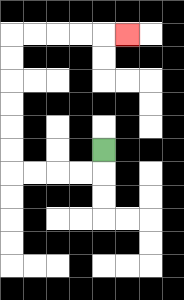{'start': '[4, 6]', 'end': '[5, 1]', 'path_directions': 'D,L,L,L,L,U,U,U,U,U,U,R,R,R,R,R', 'path_coordinates': '[[4, 6], [4, 7], [3, 7], [2, 7], [1, 7], [0, 7], [0, 6], [0, 5], [0, 4], [0, 3], [0, 2], [0, 1], [1, 1], [2, 1], [3, 1], [4, 1], [5, 1]]'}